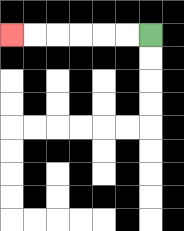{'start': '[6, 1]', 'end': '[0, 1]', 'path_directions': 'L,L,L,L,L,L', 'path_coordinates': '[[6, 1], [5, 1], [4, 1], [3, 1], [2, 1], [1, 1], [0, 1]]'}